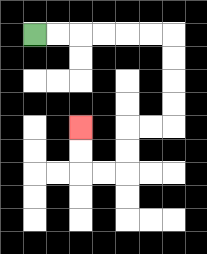{'start': '[1, 1]', 'end': '[3, 5]', 'path_directions': 'R,R,R,R,R,R,D,D,D,D,L,L,D,D,L,L,U,U', 'path_coordinates': '[[1, 1], [2, 1], [3, 1], [4, 1], [5, 1], [6, 1], [7, 1], [7, 2], [7, 3], [7, 4], [7, 5], [6, 5], [5, 5], [5, 6], [5, 7], [4, 7], [3, 7], [3, 6], [3, 5]]'}